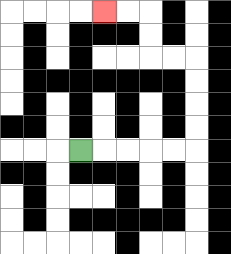{'start': '[3, 6]', 'end': '[4, 0]', 'path_directions': 'R,R,R,R,R,U,U,U,U,L,L,U,U,L,L', 'path_coordinates': '[[3, 6], [4, 6], [5, 6], [6, 6], [7, 6], [8, 6], [8, 5], [8, 4], [8, 3], [8, 2], [7, 2], [6, 2], [6, 1], [6, 0], [5, 0], [4, 0]]'}